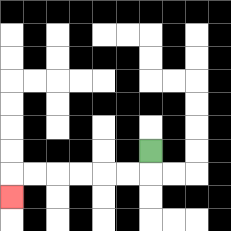{'start': '[6, 6]', 'end': '[0, 8]', 'path_directions': 'D,L,L,L,L,L,L,D', 'path_coordinates': '[[6, 6], [6, 7], [5, 7], [4, 7], [3, 7], [2, 7], [1, 7], [0, 7], [0, 8]]'}